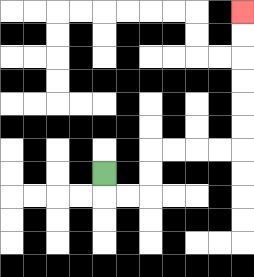{'start': '[4, 7]', 'end': '[10, 0]', 'path_directions': 'D,R,R,U,U,R,R,R,R,U,U,U,U,U,U', 'path_coordinates': '[[4, 7], [4, 8], [5, 8], [6, 8], [6, 7], [6, 6], [7, 6], [8, 6], [9, 6], [10, 6], [10, 5], [10, 4], [10, 3], [10, 2], [10, 1], [10, 0]]'}